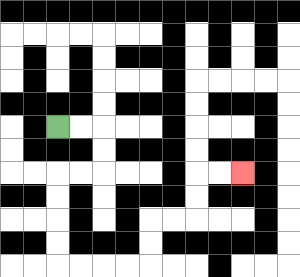{'start': '[2, 5]', 'end': '[10, 7]', 'path_directions': 'R,R,D,D,L,L,D,D,D,D,R,R,R,R,U,U,R,R,U,U,R,R', 'path_coordinates': '[[2, 5], [3, 5], [4, 5], [4, 6], [4, 7], [3, 7], [2, 7], [2, 8], [2, 9], [2, 10], [2, 11], [3, 11], [4, 11], [5, 11], [6, 11], [6, 10], [6, 9], [7, 9], [8, 9], [8, 8], [8, 7], [9, 7], [10, 7]]'}